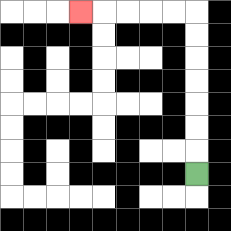{'start': '[8, 7]', 'end': '[3, 0]', 'path_directions': 'U,U,U,U,U,U,U,L,L,L,L,L', 'path_coordinates': '[[8, 7], [8, 6], [8, 5], [8, 4], [8, 3], [8, 2], [8, 1], [8, 0], [7, 0], [6, 0], [5, 0], [4, 0], [3, 0]]'}